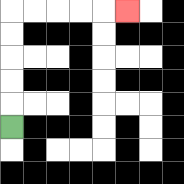{'start': '[0, 5]', 'end': '[5, 0]', 'path_directions': 'U,U,U,U,U,R,R,R,R,R', 'path_coordinates': '[[0, 5], [0, 4], [0, 3], [0, 2], [0, 1], [0, 0], [1, 0], [2, 0], [3, 0], [4, 0], [5, 0]]'}